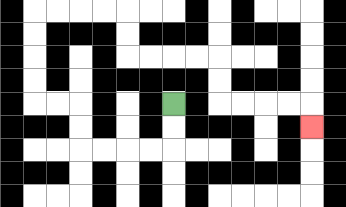{'start': '[7, 4]', 'end': '[13, 5]', 'path_directions': 'D,D,L,L,L,L,U,U,L,L,U,U,U,U,R,R,R,R,D,D,R,R,R,R,D,D,R,R,R,R,D', 'path_coordinates': '[[7, 4], [7, 5], [7, 6], [6, 6], [5, 6], [4, 6], [3, 6], [3, 5], [3, 4], [2, 4], [1, 4], [1, 3], [1, 2], [1, 1], [1, 0], [2, 0], [3, 0], [4, 0], [5, 0], [5, 1], [5, 2], [6, 2], [7, 2], [8, 2], [9, 2], [9, 3], [9, 4], [10, 4], [11, 4], [12, 4], [13, 4], [13, 5]]'}